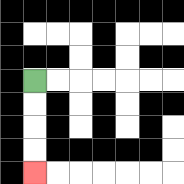{'start': '[1, 3]', 'end': '[1, 7]', 'path_directions': 'D,D,D,D', 'path_coordinates': '[[1, 3], [1, 4], [1, 5], [1, 6], [1, 7]]'}